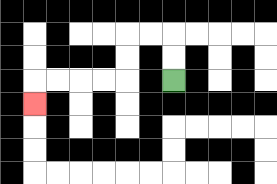{'start': '[7, 3]', 'end': '[1, 4]', 'path_directions': 'U,U,L,L,D,D,L,L,L,L,D', 'path_coordinates': '[[7, 3], [7, 2], [7, 1], [6, 1], [5, 1], [5, 2], [5, 3], [4, 3], [3, 3], [2, 3], [1, 3], [1, 4]]'}